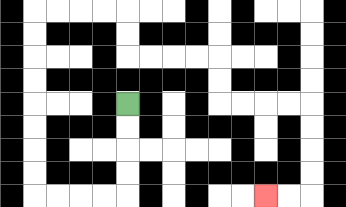{'start': '[5, 4]', 'end': '[11, 8]', 'path_directions': 'D,D,D,D,L,L,L,L,U,U,U,U,U,U,U,U,R,R,R,R,D,D,R,R,R,R,D,D,R,R,R,R,D,D,D,D,L,L', 'path_coordinates': '[[5, 4], [5, 5], [5, 6], [5, 7], [5, 8], [4, 8], [3, 8], [2, 8], [1, 8], [1, 7], [1, 6], [1, 5], [1, 4], [1, 3], [1, 2], [1, 1], [1, 0], [2, 0], [3, 0], [4, 0], [5, 0], [5, 1], [5, 2], [6, 2], [7, 2], [8, 2], [9, 2], [9, 3], [9, 4], [10, 4], [11, 4], [12, 4], [13, 4], [13, 5], [13, 6], [13, 7], [13, 8], [12, 8], [11, 8]]'}